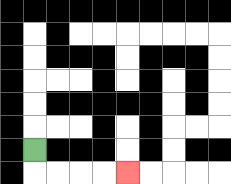{'start': '[1, 6]', 'end': '[5, 7]', 'path_directions': 'D,R,R,R,R', 'path_coordinates': '[[1, 6], [1, 7], [2, 7], [3, 7], [4, 7], [5, 7]]'}